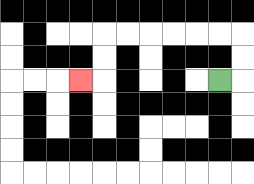{'start': '[9, 3]', 'end': '[3, 3]', 'path_directions': 'R,U,U,L,L,L,L,L,L,D,D,L', 'path_coordinates': '[[9, 3], [10, 3], [10, 2], [10, 1], [9, 1], [8, 1], [7, 1], [6, 1], [5, 1], [4, 1], [4, 2], [4, 3], [3, 3]]'}